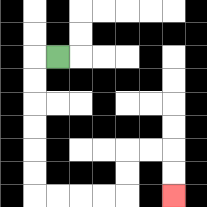{'start': '[2, 2]', 'end': '[7, 8]', 'path_directions': 'L,D,D,D,D,D,D,R,R,R,R,U,U,R,R,D,D', 'path_coordinates': '[[2, 2], [1, 2], [1, 3], [1, 4], [1, 5], [1, 6], [1, 7], [1, 8], [2, 8], [3, 8], [4, 8], [5, 8], [5, 7], [5, 6], [6, 6], [7, 6], [7, 7], [7, 8]]'}